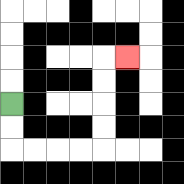{'start': '[0, 4]', 'end': '[5, 2]', 'path_directions': 'D,D,R,R,R,R,U,U,U,U,R', 'path_coordinates': '[[0, 4], [0, 5], [0, 6], [1, 6], [2, 6], [3, 6], [4, 6], [4, 5], [4, 4], [4, 3], [4, 2], [5, 2]]'}